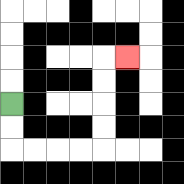{'start': '[0, 4]', 'end': '[5, 2]', 'path_directions': 'D,D,R,R,R,R,U,U,U,U,R', 'path_coordinates': '[[0, 4], [0, 5], [0, 6], [1, 6], [2, 6], [3, 6], [4, 6], [4, 5], [4, 4], [4, 3], [4, 2], [5, 2]]'}